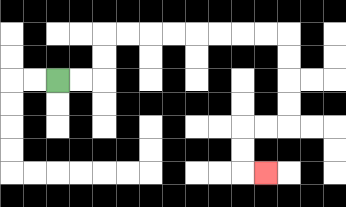{'start': '[2, 3]', 'end': '[11, 7]', 'path_directions': 'R,R,U,U,R,R,R,R,R,R,R,R,D,D,D,D,L,L,D,D,R', 'path_coordinates': '[[2, 3], [3, 3], [4, 3], [4, 2], [4, 1], [5, 1], [6, 1], [7, 1], [8, 1], [9, 1], [10, 1], [11, 1], [12, 1], [12, 2], [12, 3], [12, 4], [12, 5], [11, 5], [10, 5], [10, 6], [10, 7], [11, 7]]'}